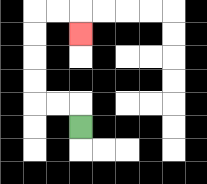{'start': '[3, 5]', 'end': '[3, 1]', 'path_directions': 'U,L,L,U,U,U,U,R,R,D', 'path_coordinates': '[[3, 5], [3, 4], [2, 4], [1, 4], [1, 3], [1, 2], [1, 1], [1, 0], [2, 0], [3, 0], [3, 1]]'}